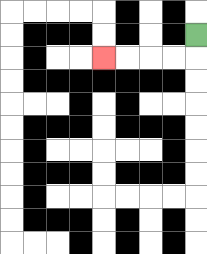{'start': '[8, 1]', 'end': '[4, 2]', 'path_directions': 'D,L,L,L,L', 'path_coordinates': '[[8, 1], [8, 2], [7, 2], [6, 2], [5, 2], [4, 2]]'}